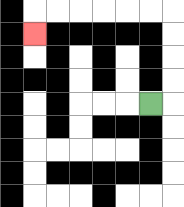{'start': '[6, 4]', 'end': '[1, 1]', 'path_directions': 'R,U,U,U,U,L,L,L,L,L,L,D', 'path_coordinates': '[[6, 4], [7, 4], [7, 3], [7, 2], [7, 1], [7, 0], [6, 0], [5, 0], [4, 0], [3, 0], [2, 0], [1, 0], [1, 1]]'}